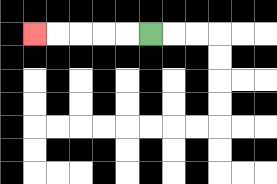{'start': '[6, 1]', 'end': '[1, 1]', 'path_directions': 'L,L,L,L,L', 'path_coordinates': '[[6, 1], [5, 1], [4, 1], [3, 1], [2, 1], [1, 1]]'}